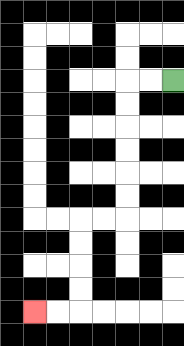{'start': '[7, 3]', 'end': '[1, 13]', 'path_directions': 'L,L,D,D,D,D,D,D,L,L,D,D,D,D,L,L', 'path_coordinates': '[[7, 3], [6, 3], [5, 3], [5, 4], [5, 5], [5, 6], [5, 7], [5, 8], [5, 9], [4, 9], [3, 9], [3, 10], [3, 11], [3, 12], [3, 13], [2, 13], [1, 13]]'}